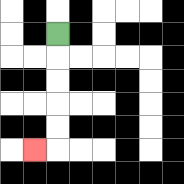{'start': '[2, 1]', 'end': '[1, 6]', 'path_directions': 'D,D,D,D,D,L', 'path_coordinates': '[[2, 1], [2, 2], [2, 3], [2, 4], [2, 5], [2, 6], [1, 6]]'}